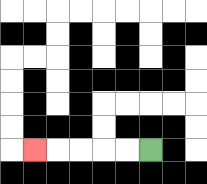{'start': '[6, 6]', 'end': '[1, 6]', 'path_directions': 'L,L,L,L,L', 'path_coordinates': '[[6, 6], [5, 6], [4, 6], [3, 6], [2, 6], [1, 6]]'}